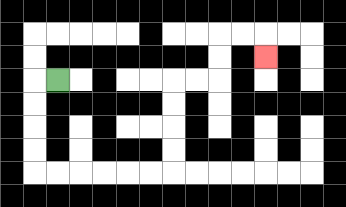{'start': '[2, 3]', 'end': '[11, 2]', 'path_directions': 'L,D,D,D,D,R,R,R,R,R,R,U,U,U,U,R,R,U,U,R,R,D', 'path_coordinates': '[[2, 3], [1, 3], [1, 4], [1, 5], [1, 6], [1, 7], [2, 7], [3, 7], [4, 7], [5, 7], [6, 7], [7, 7], [7, 6], [7, 5], [7, 4], [7, 3], [8, 3], [9, 3], [9, 2], [9, 1], [10, 1], [11, 1], [11, 2]]'}